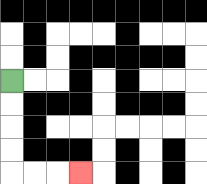{'start': '[0, 3]', 'end': '[3, 7]', 'path_directions': 'D,D,D,D,R,R,R', 'path_coordinates': '[[0, 3], [0, 4], [0, 5], [0, 6], [0, 7], [1, 7], [2, 7], [3, 7]]'}